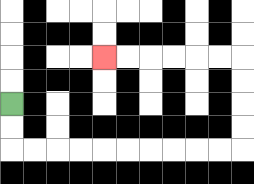{'start': '[0, 4]', 'end': '[4, 2]', 'path_directions': 'D,D,R,R,R,R,R,R,R,R,R,R,U,U,U,U,L,L,L,L,L,L', 'path_coordinates': '[[0, 4], [0, 5], [0, 6], [1, 6], [2, 6], [3, 6], [4, 6], [5, 6], [6, 6], [7, 6], [8, 6], [9, 6], [10, 6], [10, 5], [10, 4], [10, 3], [10, 2], [9, 2], [8, 2], [7, 2], [6, 2], [5, 2], [4, 2]]'}